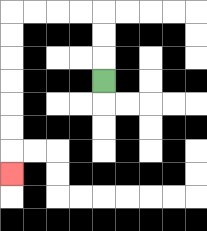{'start': '[4, 3]', 'end': '[0, 7]', 'path_directions': 'U,U,U,L,L,L,L,D,D,D,D,D,D,D', 'path_coordinates': '[[4, 3], [4, 2], [4, 1], [4, 0], [3, 0], [2, 0], [1, 0], [0, 0], [0, 1], [0, 2], [0, 3], [0, 4], [0, 5], [0, 6], [0, 7]]'}